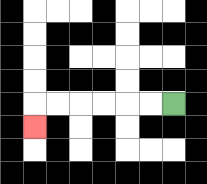{'start': '[7, 4]', 'end': '[1, 5]', 'path_directions': 'L,L,L,L,L,L,D', 'path_coordinates': '[[7, 4], [6, 4], [5, 4], [4, 4], [3, 4], [2, 4], [1, 4], [1, 5]]'}